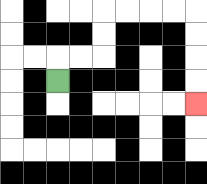{'start': '[2, 3]', 'end': '[8, 4]', 'path_directions': 'U,R,R,U,U,R,R,R,R,D,D,D,D', 'path_coordinates': '[[2, 3], [2, 2], [3, 2], [4, 2], [4, 1], [4, 0], [5, 0], [6, 0], [7, 0], [8, 0], [8, 1], [8, 2], [8, 3], [8, 4]]'}